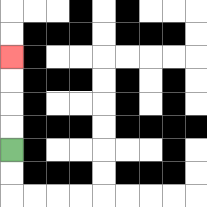{'start': '[0, 6]', 'end': '[0, 2]', 'path_directions': 'U,U,U,U', 'path_coordinates': '[[0, 6], [0, 5], [0, 4], [0, 3], [0, 2]]'}